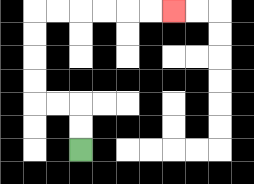{'start': '[3, 6]', 'end': '[7, 0]', 'path_directions': 'U,U,L,L,U,U,U,U,R,R,R,R,R,R', 'path_coordinates': '[[3, 6], [3, 5], [3, 4], [2, 4], [1, 4], [1, 3], [1, 2], [1, 1], [1, 0], [2, 0], [3, 0], [4, 0], [5, 0], [6, 0], [7, 0]]'}